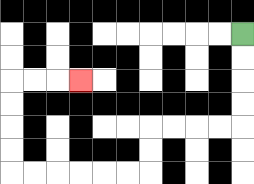{'start': '[10, 1]', 'end': '[3, 3]', 'path_directions': 'D,D,D,D,L,L,L,L,D,D,L,L,L,L,L,L,U,U,U,U,R,R,R', 'path_coordinates': '[[10, 1], [10, 2], [10, 3], [10, 4], [10, 5], [9, 5], [8, 5], [7, 5], [6, 5], [6, 6], [6, 7], [5, 7], [4, 7], [3, 7], [2, 7], [1, 7], [0, 7], [0, 6], [0, 5], [0, 4], [0, 3], [1, 3], [2, 3], [3, 3]]'}